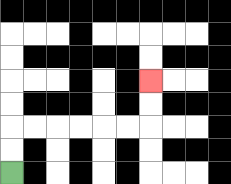{'start': '[0, 7]', 'end': '[6, 3]', 'path_directions': 'U,U,R,R,R,R,R,R,U,U', 'path_coordinates': '[[0, 7], [0, 6], [0, 5], [1, 5], [2, 5], [3, 5], [4, 5], [5, 5], [6, 5], [6, 4], [6, 3]]'}